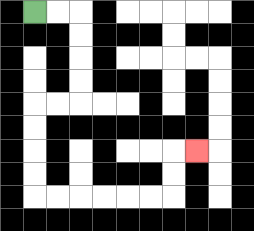{'start': '[1, 0]', 'end': '[8, 6]', 'path_directions': 'R,R,D,D,D,D,L,L,D,D,D,D,R,R,R,R,R,R,U,U,R', 'path_coordinates': '[[1, 0], [2, 0], [3, 0], [3, 1], [3, 2], [3, 3], [3, 4], [2, 4], [1, 4], [1, 5], [1, 6], [1, 7], [1, 8], [2, 8], [3, 8], [4, 8], [5, 8], [6, 8], [7, 8], [7, 7], [7, 6], [8, 6]]'}